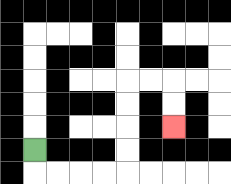{'start': '[1, 6]', 'end': '[7, 5]', 'path_directions': 'D,R,R,R,R,U,U,U,U,R,R,D,D', 'path_coordinates': '[[1, 6], [1, 7], [2, 7], [3, 7], [4, 7], [5, 7], [5, 6], [5, 5], [5, 4], [5, 3], [6, 3], [7, 3], [7, 4], [7, 5]]'}